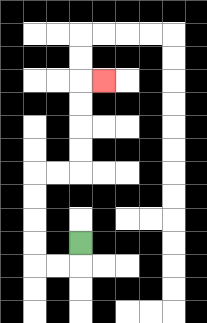{'start': '[3, 10]', 'end': '[4, 3]', 'path_directions': 'D,L,L,U,U,U,U,R,R,U,U,U,U,R', 'path_coordinates': '[[3, 10], [3, 11], [2, 11], [1, 11], [1, 10], [1, 9], [1, 8], [1, 7], [2, 7], [3, 7], [3, 6], [3, 5], [3, 4], [3, 3], [4, 3]]'}